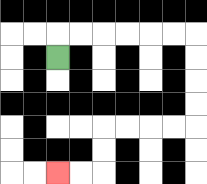{'start': '[2, 2]', 'end': '[2, 7]', 'path_directions': 'U,R,R,R,R,R,R,D,D,D,D,L,L,L,L,D,D,L,L', 'path_coordinates': '[[2, 2], [2, 1], [3, 1], [4, 1], [5, 1], [6, 1], [7, 1], [8, 1], [8, 2], [8, 3], [8, 4], [8, 5], [7, 5], [6, 5], [5, 5], [4, 5], [4, 6], [4, 7], [3, 7], [2, 7]]'}